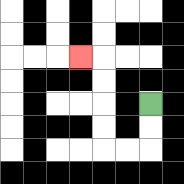{'start': '[6, 4]', 'end': '[3, 2]', 'path_directions': 'D,D,L,L,U,U,U,U,L', 'path_coordinates': '[[6, 4], [6, 5], [6, 6], [5, 6], [4, 6], [4, 5], [4, 4], [4, 3], [4, 2], [3, 2]]'}